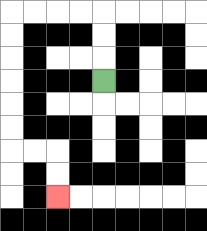{'start': '[4, 3]', 'end': '[2, 8]', 'path_directions': 'U,U,U,L,L,L,L,D,D,D,D,D,D,R,R,D,D', 'path_coordinates': '[[4, 3], [4, 2], [4, 1], [4, 0], [3, 0], [2, 0], [1, 0], [0, 0], [0, 1], [0, 2], [0, 3], [0, 4], [0, 5], [0, 6], [1, 6], [2, 6], [2, 7], [2, 8]]'}